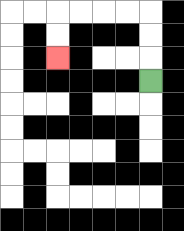{'start': '[6, 3]', 'end': '[2, 2]', 'path_directions': 'U,U,U,L,L,L,L,D,D', 'path_coordinates': '[[6, 3], [6, 2], [6, 1], [6, 0], [5, 0], [4, 0], [3, 0], [2, 0], [2, 1], [2, 2]]'}